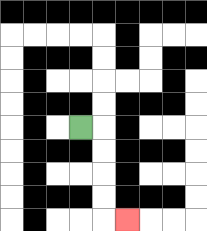{'start': '[3, 5]', 'end': '[5, 9]', 'path_directions': 'R,D,D,D,D,R', 'path_coordinates': '[[3, 5], [4, 5], [4, 6], [4, 7], [4, 8], [4, 9], [5, 9]]'}